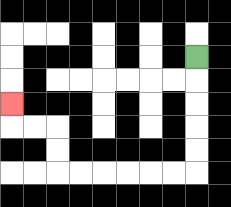{'start': '[8, 2]', 'end': '[0, 4]', 'path_directions': 'D,D,D,D,D,L,L,L,L,L,L,U,U,L,L,U', 'path_coordinates': '[[8, 2], [8, 3], [8, 4], [8, 5], [8, 6], [8, 7], [7, 7], [6, 7], [5, 7], [4, 7], [3, 7], [2, 7], [2, 6], [2, 5], [1, 5], [0, 5], [0, 4]]'}